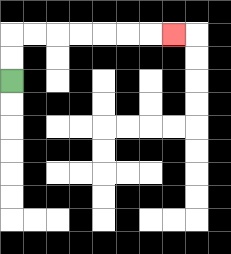{'start': '[0, 3]', 'end': '[7, 1]', 'path_directions': 'U,U,R,R,R,R,R,R,R', 'path_coordinates': '[[0, 3], [0, 2], [0, 1], [1, 1], [2, 1], [3, 1], [4, 1], [5, 1], [6, 1], [7, 1]]'}